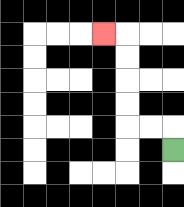{'start': '[7, 6]', 'end': '[4, 1]', 'path_directions': 'U,L,L,U,U,U,U,L', 'path_coordinates': '[[7, 6], [7, 5], [6, 5], [5, 5], [5, 4], [5, 3], [5, 2], [5, 1], [4, 1]]'}